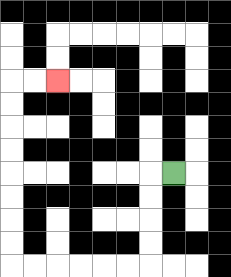{'start': '[7, 7]', 'end': '[2, 3]', 'path_directions': 'L,D,D,D,D,L,L,L,L,L,L,U,U,U,U,U,U,U,U,R,R', 'path_coordinates': '[[7, 7], [6, 7], [6, 8], [6, 9], [6, 10], [6, 11], [5, 11], [4, 11], [3, 11], [2, 11], [1, 11], [0, 11], [0, 10], [0, 9], [0, 8], [0, 7], [0, 6], [0, 5], [0, 4], [0, 3], [1, 3], [2, 3]]'}